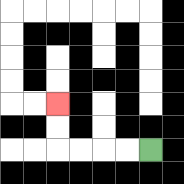{'start': '[6, 6]', 'end': '[2, 4]', 'path_directions': 'L,L,L,L,U,U', 'path_coordinates': '[[6, 6], [5, 6], [4, 6], [3, 6], [2, 6], [2, 5], [2, 4]]'}